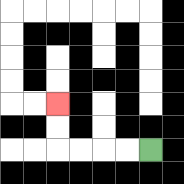{'start': '[6, 6]', 'end': '[2, 4]', 'path_directions': 'L,L,L,L,U,U', 'path_coordinates': '[[6, 6], [5, 6], [4, 6], [3, 6], [2, 6], [2, 5], [2, 4]]'}